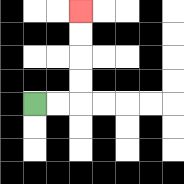{'start': '[1, 4]', 'end': '[3, 0]', 'path_directions': 'R,R,U,U,U,U', 'path_coordinates': '[[1, 4], [2, 4], [3, 4], [3, 3], [3, 2], [3, 1], [3, 0]]'}